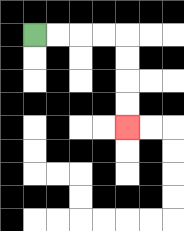{'start': '[1, 1]', 'end': '[5, 5]', 'path_directions': 'R,R,R,R,D,D,D,D', 'path_coordinates': '[[1, 1], [2, 1], [3, 1], [4, 1], [5, 1], [5, 2], [5, 3], [5, 4], [5, 5]]'}